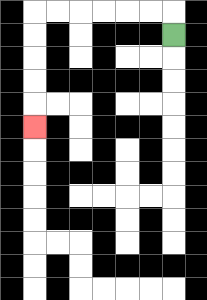{'start': '[7, 1]', 'end': '[1, 5]', 'path_directions': 'U,L,L,L,L,L,L,D,D,D,D,D', 'path_coordinates': '[[7, 1], [7, 0], [6, 0], [5, 0], [4, 0], [3, 0], [2, 0], [1, 0], [1, 1], [1, 2], [1, 3], [1, 4], [1, 5]]'}